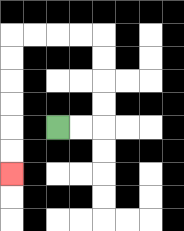{'start': '[2, 5]', 'end': '[0, 7]', 'path_directions': 'R,R,U,U,U,U,L,L,L,L,D,D,D,D,D,D', 'path_coordinates': '[[2, 5], [3, 5], [4, 5], [4, 4], [4, 3], [4, 2], [4, 1], [3, 1], [2, 1], [1, 1], [0, 1], [0, 2], [0, 3], [0, 4], [0, 5], [0, 6], [0, 7]]'}